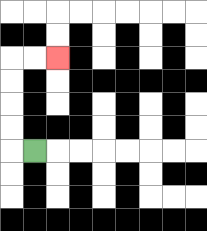{'start': '[1, 6]', 'end': '[2, 2]', 'path_directions': 'L,U,U,U,U,R,R', 'path_coordinates': '[[1, 6], [0, 6], [0, 5], [0, 4], [0, 3], [0, 2], [1, 2], [2, 2]]'}